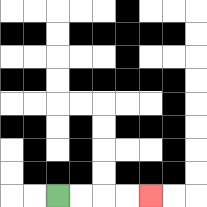{'start': '[2, 8]', 'end': '[6, 8]', 'path_directions': 'R,R,R,R', 'path_coordinates': '[[2, 8], [3, 8], [4, 8], [5, 8], [6, 8]]'}